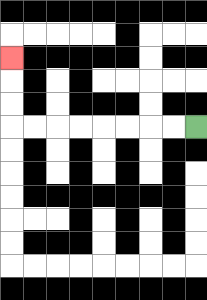{'start': '[8, 5]', 'end': '[0, 2]', 'path_directions': 'L,L,L,L,L,L,L,L,U,U,U', 'path_coordinates': '[[8, 5], [7, 5], [6, 5], [5, 5], [4, 5], [3, 5], [2, 5], [1, 5], [0, 5], [0, 4], [0, 3], [0, 2]]'}